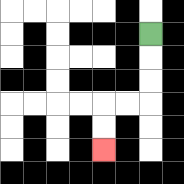{'start': '[6, 1]', 'end': '[4, 6]', 'path_directions': 'D,D,D,L,L,D,D', 'path_coordinates': '[[6, 1], [6, 2], [6, 3], [6, 4], [5, 4], [4, 4], [4, 5], [4, 6]]'}